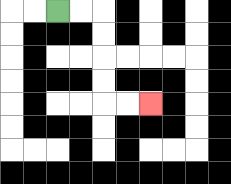{'start': '[2, 0]', 'end': '[6, 4]', 'path_directions': 'R,R,D,D,D,D,R,R', 'path_coordinates': '[[2, 0], [3, 0], [4, 0], [4, 1], [4, 2], [4, 3], [4, 4], [5, 4], [6, 4]]'}